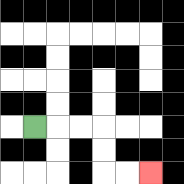{'start': '[1, 5]', 'end': '[6, 7]', 'path_directions': 'R,R,R,D,D,R,R', 'path_coordinates': '[[1, 5], [2, 5], [3, 5], [4, 5], [4, 6], [4, 7], [5, 7], [6, 7]]'}